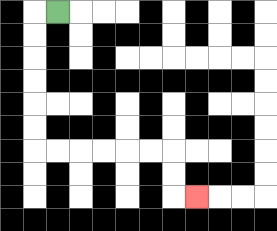{'start': '[2, 0]', 'end': '[8, 8]', 'path_directions': 'L,D,D,D,D,D,D,R,R,R,R,R,R,D,D,R', 'path_coordinates': '[[2, 0], [1, 0], [1, 1], [1, 2], [1, 3], [1, 4], [1, 5], [1, 6], [2, 6], [3, 6], [4, 6], [5, 6], [6, 6], [7, 6], [7, 7], [7, 8], [8, 8]]'}